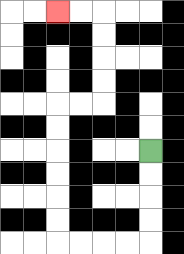{'start': '[6, 6]', 'end': '[2, 0]', 'path_directions': 'D,D,D,D,L,L,L,L,U,U,U,U,U,U,R,R,U,U,U,U,L,L', 'path_coordinates': '[[6, 6], [6, 7], [6, 8], [6, 9], [6, 10], [5, 10], [4, 10], [3, 10], [2, 10], [2, 9], [2, 8], [2, 7], [2, 6], [2, 5], [2, 4], [3, 4], [4, 4], [4, 3], [4, 2], [4, 1], [4, 0], [3, 0], [2, 0]]'}